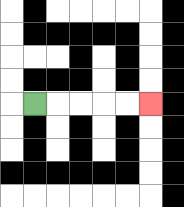{'start': '[1, 4]', 'end': '[6, 4]', 'path_directions': 'R,R,R,R,R', 'path_coordinates': '[[1, 4], [2, 4], [3, 4], [4, 4], [5, 4], [6, 4]]'}